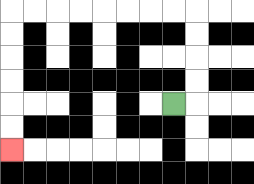{'start': '[7, 4]', 'end': '[0, 6]', 'path_directions': 'R,U,U,U,U,L,L,L,L,L,L,L,L,D,D,D,D,D,D', 'path_coordinates': '[[7, 4], [8, 4], [8, 3], [8, 2], [8, 1], [8, 0], [7, 0], [6, 0], [5, 0], [4, 0], [3, 0], [2, 0], [1, 0], [0, 0], [0, 1], [0, 2], [0, 3], [0, 4], [0, 5], [0, 6]]'}